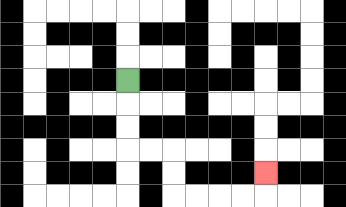{'start': '[5, 3]', 'end': '[11, 7]', 'path_directions': 'D,D,D,R,R,D,D,R,R,R,R,U', 'path_coordinates': '[[5, 3], [5, 4], [5, 5], [5, 6], [6, 6], [7, 6], [7, 7], [7, 8], [8, 8], [9, 8], [10, 8], [11, 8], [11, 7]]'}